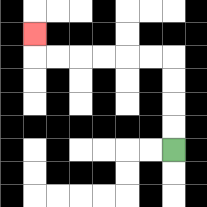{'start': '[7, 6]', 'end': '[1, 1]', 'path_directions': 'U,U,U,U,L,L,L,L,L,L,U', 'path_coordinates': '[[7, 6], [7, 5], [7, 4], [7, 3], [7, 2], [6, 2], [5, 2], [4, 2], [3, 2], [2, 2], [1, 2], [1, 1]]'}